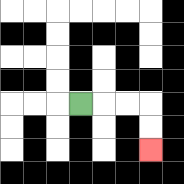{'start': '[3, 4]', 'end': '[6, 6]', 'path_directions': 'R,R,R,D,D', 'path_coordinates': '[[3, 4], [4, 4], [5, 4], [6, 4], [6, 5], [6, 6]]'}